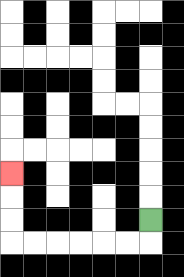{'start': '[6, 9]', 'end': '[0, 7]', 'path_directions': 'D,L,L,L,L,L,L,U,U,U', 'path_coordinates': '[[6, 9], [6, 10], [5, 10], [4, 10], [3, 10], [2, 10], [1, 10], [0, 10], [0, 9], [0, 8], [0, 7]]'}